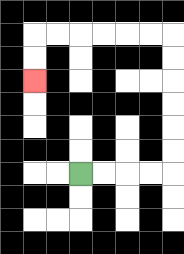{'start': '[3, 7]', 'end': '[1, 3]', 'path_directions': 'R,R,R,R,U,U,U,U,U,U,L,L,L,L,L,L,D,D', 'path_coordinates': '[[3, 7], [4, 7], [5, 7], [6, 7], [7, 7], [7, 6], [7, 5], [7, 4], [7, 3], [7, 2], [7, 1], [6, 1], [5, 1], [4, 1], [3, 1], [2, 1], [1, 1], [1, 2], [1, 3]]'}